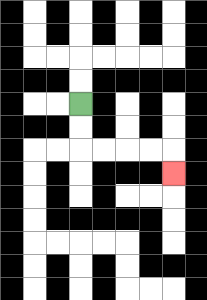{'start': '[3, 4]', 'end': '[7, 7]', 'path_directions': 'D,D,R,R,R,R,D', 'path_coordinates': '[[3, 4], [3, 5], [3, 6], [4, 6], [5, 6], [6, 6], [7, 6], [7, 7]]'}